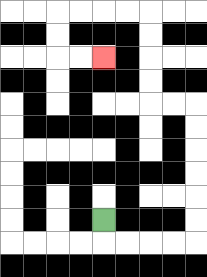{'start': '[4, 9]', 'end': '[4, 2]', 'path_directions': 'D,R,R,R,R,U,U,U,U,U,U,L,L,U,U,U,U,L,L,L,L,D,D,R,R', 'path_coordinates': '[[4, 9], [4, 10], [5, 10], [6, 10], [7, 10], [8, 10], [8, 9], [8, 8], [8, 7], [8, 6], [8, 5], [8, 4], [7, 4], [6, 4], [6, 3], [6, 2], [6, 1], [6, 0], [5, 0], [4, 0], [3, 0], [2, 0], [2, 1], [2, 2], [3, 2], [4, 2]]'}